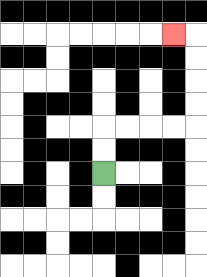{'start': '[4, 7]', 'end': '[7, 1]', 'path_directions': 'U,U,R,R,R,R,U,U,U,U,L', 'path_coordinates': '[[4, 7], [4, 6], [4, 5], [5, 5], [6, 5], [7, 5], [8, 5], [8, 4], [8, 3], [8, 2], [8, 1], [7, 1]]'}